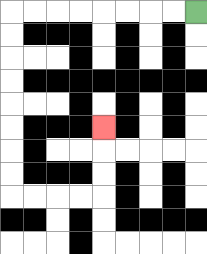{'start': '[8, 0]', 'end': '[4, 5]', 'path_directions': 'L,L,L,L,L,L,L,L,D,D,D,D,D,D,D,D,R,R,R,R,U,U,U', 'path_coordinates': '[[8, 0], [7, 0], [6, 0], [5, 0], [4, 0], [3, 0], [2, 0], [1, 0], [0, 0], [0, 1], [0, 2], [0, 3], [0, 4], [0, 5], [0, 6], [0, 7], [0, 8], [1, 8], [2, 8], [3, 8], [4, 8], [4, 7], [4, 6], [4, 5]]'}